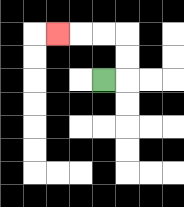{'start': '[4, 3]', 'end': '[2, 1]', 'path_directions': 'R,U,U,L,L,L', 'path_coordinates': '[[4, 3], [5, 3], [5, 2], [5, 1], [4, 1], [3, 1], [2, 1]]'}